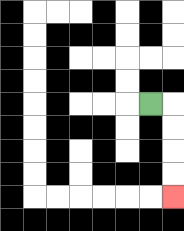{'start': '[6, 4]', 'end': '[7, 8]', 'path_directions': 'R,D,D,D,D', 'path_coordinates': '[[6, 4], [7, 4], [7, 5], [7, 6], [7, 7], [7, 8]]'}